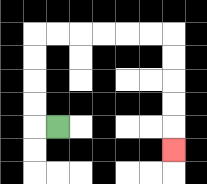{'start': '[2, 5]', 'end': '[7, 6]', 'path_directions': 'L,U,U,U,U,R,R,R,R,R,R,D,D,D,D,D', 'path_coordinates': '[[2, 5], [1, 5], [1, 4], [1, 3], [1, 2], [1, 1], [2, 1], [3, 1], [4, 1], [5, 1], [6, 1], [7, 1], [7, 2], [7, 3], [7, 4], [7, 5], [7, 6]]'}